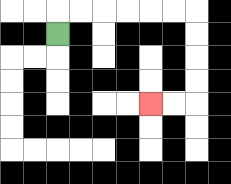{'start': '[2, 1]', 'end': '[6, 4]', 'path_directions': 'U,R,R,R,R,R,R,D,D,D,D,L,L', 'path_coordinates': '[[2, 1], [2, 0], [3, 0], [4, 0], [5, 0], [6, 0], [7, 0], [8, 0], [8, 1], [8, 2], [8, 3], [8, 4], [7, 4], [6, 4]]'}